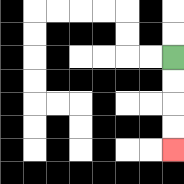{'start': '[7, 2]', 'end': '[7, 6]', 'path_directions': 'D,D,D,D', 'path_coordinates': '[[7, 2], [7, 3], [7, 4], [7, 5], [7, 6]]'}